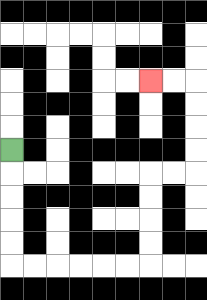{'start': '[0, 6]', 'end': '[6, 3]', 'path_directions': 'D,D,D,D,D,R,R,R,R,R,R,U,U,U,U,R,R,U,U,U,U,L,L', 'path_coordinates': '[[0, 6], [0, 7], [0, 8], [0, 9], [0, 10], [0, 11], [1, 11], [2, 11], [3, 11], [4, 11], [5, 11], [6, 11], [6, 10], [6, 9], [6, 8], [6, 7], [7, 7], [8, 7], [8, 6], [8, 5], [8, 4], [8, 3], [7, 3], [6, 3]]'}